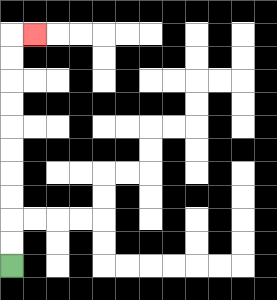{'start': '[0, 11]', 'end': '[1, 1]', 'path_directions': 'U,U,U,U,U,U,U,U,U,U,R', 'path_coordinates': '[[0, 11], [0, 10], [0, 9], [0, 8], [0, 7], [0, 6], [0, 5], [0, 4], [0, 3], [0, 2], [0, 1], [1, 1]]'}